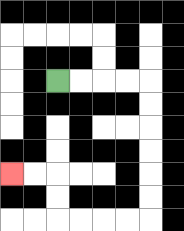{'start': '[2, 3]', 'end': '[0, 7]', 'path_directions': 'R,R,R,R,D,D,D,D,D,D,L,L,L,L,U,U,L,L', 'path_coordinates': '[[2, 3], [3, 3], [4, 3], [5, 3], [6, 3], [6, 4], [6, 5], [6, 6], [6, 7], [6, 8], [6, 9], [5, 9], [4, 9], [3, 9], [2, 9], [2, 8], [2, 7], [1, 7], [0, 7]]'}